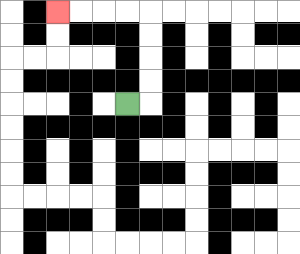{'start': '[5, 4]', 'end': '[2, 0]', 'path_directions': 'R,U,U,U,U,L,L,L,L', 'path_coordinates': '[[5, 4], [6, 4], [6, 3], [6, 2], [6, 1], [6, 0], [5, 0], [4, 0], [3, 0], [2, 0]]'}